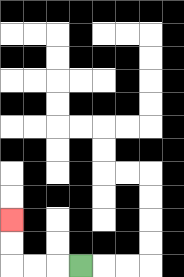{'start': '[3, 11]', 'end': '[0, 9]', 'path_directions': 'L,L,L,U,U', 'path_coordinates': '[[3, 11], [2, 11], [1, 11], [0, 11], [0, 10], [0, 9]]'}